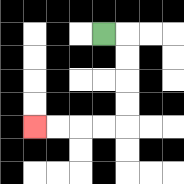{'start': '[4, 1]', 'end': '[1, 5]', 'path_directions': 'R,D,D,D,D,L,L,L,L', 'path_coordinates': '[[4, 1], [5, 1], [5, 2], [5, 3], [5, 4], [5, 5], [4, 5], [3, 5], [2, 5], [1, 5]]'}